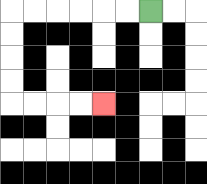{'start': '[6, 0]', 'end': '[4, 4]', 'path_directions': 'L,L,L,L,L,L,D,D,D,D,R,R,R,R', 'path_coordinates': '[[6, 0], [5, 0], [4, 0], [3, 0], [2, 0], [1, 0], [0, 0], [0, 1], [0, 2], [0, 3], [0, 4], [1, 4], [2, 4], [3, 4], [4, 4]]'}